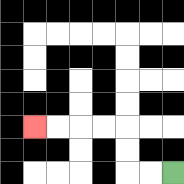{'start': '[7, 7]', 'end': '[1, 5]', 'path_directions': 'L,L,U,U,L,L,L,L', 'path_coordinates': '[[7, 7], [6, 7], [5, 7], [5, 6], [5, 5], [4, 5], [3, 5], [2, 5], [1, 5]]'}